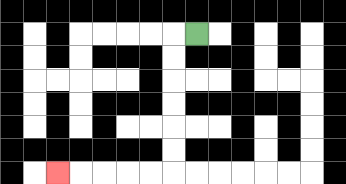{'start': '[8, 1]', 'end': '[2, 7]', 'path_directions': 'L,D,D,D,D,D,D,L,L,L,L,L', 'path_coordinates': '[[8, 1], [7, 1], [7, 2], [7, 3], [7, 4], [7, 5], [7, 6], [7, 7], [6, 7], [5, 7], [4, 7], [3, 7], [2, 7]]'}